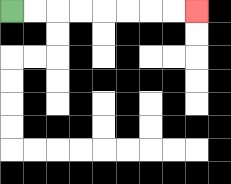{'start': '[0, 0]', 'end': '[8, 0]', 'path_directions': 'R,R,R,R,R,R,R,R', 'path_coordinates': '[[0, 0], [1, 0], [2, 0], [3, 0], [4, 0], [5, 0], [6, 0], [7, 0], [8, 0]]'}